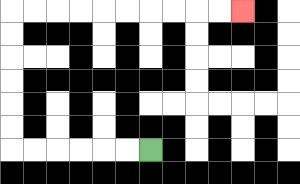{'start': '[6, 6]', 'end': '[10, 0]', 'path_directions': 'L,L,L,L,L,L,U,U,U,U,U,U,R,R,R,R,R,R,R,R,R,R', 'path_coordinates': '[[6, 6], [5, 6], [4, 6], [3, 6], [2, 6], [1, 6], [0, 6], [0, 5], [0, 4], [0, 3], [0, 2], [0, 1], [0, 0], [1, 0], [2, 0], [3, 0], [4, 0], [5, 0], [6, 0], [7, 0], [8, 0], [9, 0], [10, 0]]'}